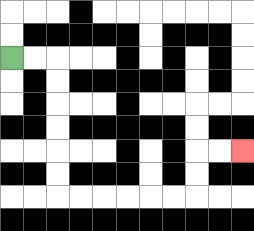{'start': '[0, 2]', 'end': '[10, 6]', 'path_directions': 'R,R,D,D,D,D,D,D,R,R,R,R,R,R,U,U,R,R', 'path_coordinates': '[[0, 2], [1, 2], [2, 2], [2, 3], [2, 4], [2, 5], [2, 6], [2, 7], [2, 8], [3, 8], [4, 8], [5, 8], [6, 8], [7, 8], [8, 8], [8, 7], [8, 6], [9, 6], [10, 6]]'}